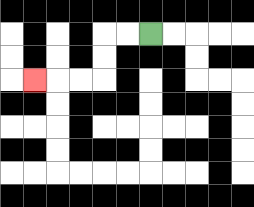{'start': '[6, 1]', 'end': '[1, 3]', 'path_directions': 'L,L,D,D,L,L,L', 'path_coordinates': '[[6, 1], [5, 1], [4, 1], [4, 2], [4, 3], [3, 3], [2, 3], [1, 3]]'}